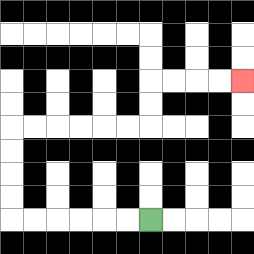{'start': '[6, 9]', 'end': '[10, 3]', 'path_directions': 'L,L,L,L,L,L,U,U,U,U,R,R,R,R,R,R,U,U,R,R,R,R', 'path_coordinates': '[[6, 9], [5, 9], [4, 9], [3, 9], [2, 9], [1, 9], [0, 9], [0, 8], [0, 7], [0, 6], [0, 5], [1, 5], [2, 5], [3, 5], [4, 5], [5, 5], [6, 5], [6, 4], [6, 3], [7, 3], [8, 3], [9, 3], [10, 3]]'}